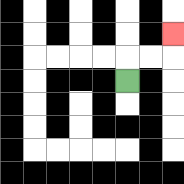{'start': '[5, 3]', 'end': '[7, 1]', 'path_directions': 'U,R,R,U', 'path_coordinates': '[[5, 3], [5, 2], [6, 2], [7, 2], [7, 1]]'}